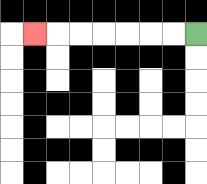{'start': '[8, 1]', 'end': '[1, 1]', 'path_directions': 'L,L,L,L,L,L,L', 'path_coordinates': '[[8, 1], [7, 1], [6, 1], [5, 1], [4, 1], [3, 1], [2, 1], [1, 1]]'}